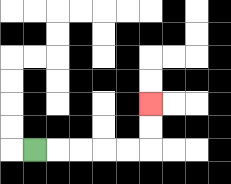{'start': '[1, 6]', 'end': '[6, 4]', 'path_directions': 'R,R,R,R,R,U,U', 'path_coordinates': '[[1, 6], [2, 6], [3, 6], [4, 6], [5, 6], [6, 6], [6, 5], [6, 4]]'}